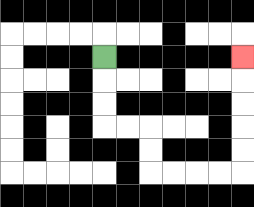{'start': '[4, 2]', 'end': '[10, 2]', 'path_directions': 'D,D,D,R,R,D,D,R,R,R,R,U,U,U,U,U', 'path_coordinates': '[[4, 2], [4, 3], [4, 4], [4, 5], [5, 5], [6, 5], [6, 6], [6, 7], [7, 7], [8, 7], [9, 7], [10, 7], [10, 6], [10, 5], [10, 4], [10, 3], [10, 2]]'}